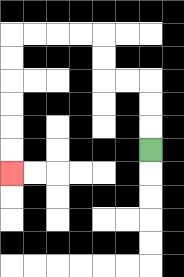{'start': '[6, 6]', 'end': '[0, 7]', 'path_directions': 'U,U,U,L,L,U,U,L,L,L,L,D,D,D,D,D,D', 'path_coordinates': '[[6, 6], [6, 5], [6, 4], [6, 3], [5, 3], [4, 3], [4, 2], [4, 1], [3, 1], [2, 1], [1, 1], [0, 1], [0, 2], [0, 3], [0, 4], [0, 5], [0, 6], [0, 7]]'}